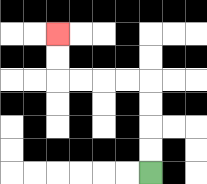{'start': '[6, 7]', 'end': '[2, 1]', 'path_directions': 'U,U,U,U,L,L,L,L,U,U', 'path_coordinates': '[[6, 7], [6, 6], [6, 5], [6, 4], [6, 3], [5, 3], [4, 3], [3, 3], [2, 3], [2, 2], [2, 1]]'}